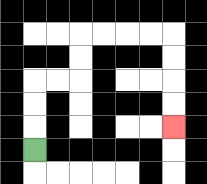{'start': '[1, 6]', 'end': '[7, 5]', 'path_directions': 'U,U,U,R,R,U,U,R,R,R,R,D,D,D,D', 'path_coordinates': '[[1, 6], [1, 5], [1, 4], [1, 3], [2, 3], [3, 3], [3, 2], [3, 1], [4, 1], [5, 1], [6, 1], [7, 1], [7, 2], [7, 3], [7, 4], [7, 5]]'}